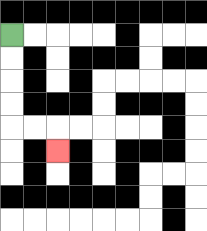{'start': '[0, 1]', 'end': '[2, 6]', 'path_directions': 'D,D,D,D,R,R,D', 'path_coordinates': '[[0, 1], [0, 2], [0, 3], [0, 4], [0, 5], [1, 5], [2, 5], [2, 6]]'}